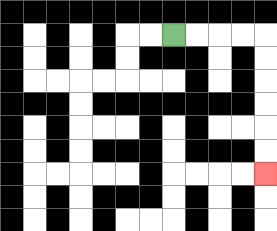{'start': '[7, 1]', 'end': '[11, 7]', 'path_directions': 'R,R,R,R,D,D,D,D,D,D', 'path_coordinates': '[[7, 1], [8, 1], [9, 1], [10, 1], [11, 1], [11, 2], [11, 3], [11, 4], [11, 5], [11, 6], [11, 7]]'}